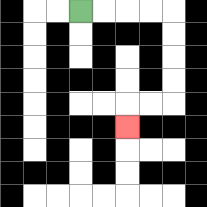{'start': '[3, 0]', 'end': '[5, 5]', 'path_directions': 'R,R,R,R,D,D,D,D,L,L,D', 'path_coordinates': '[[3, 0], [4, 0], [5, 0], [6, 0], [7, 0], [7, 1], [7, 2], [7, 3], [7, 4], [6, 4], [5, 4], [5, 5]]'}